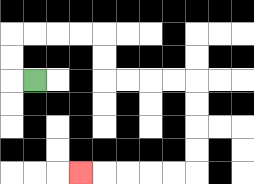{'start': '[1, 3]', 'end': '[3, 7]', 'path_directions': 'L,U,U,R,R,R,R,D,D,R,R,R,R,D,D,D,D,L,L,L,L,L', 'path_coordinates': '[[1, 3], [0, 3], [0, 2], [0, 1], [1, 1], [2, 1], [3, 1], [4, 1], [4, 2], [4, 3], [5, 3], [6, 3], [7, 3], [8, 3], [8, 4], [8, 5], [8, 6], [8, 7], [7, 7], [6, 7], [5, 7], [4, 7], [3, 7]]'}